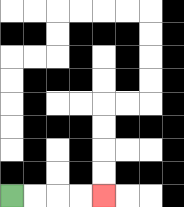{'start': '[0, 8]', 'end': '[4, 8]', 'path_directions': 'R,R,R,R', 'path_coordinates': '[[0, 8], [1, 8], [2, 8], [3, 8], [4, 8]]'}